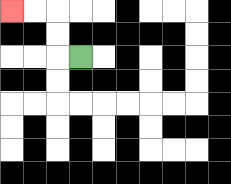{'start': '[3, 2]', 'end': '[0, 0]', 'path_directions': 'L,U,U,L,L', 'path_coordinates': '[[3, 2], [2, 2], [2, 1], [2, 0], [1, 0], [0, 0]]'}